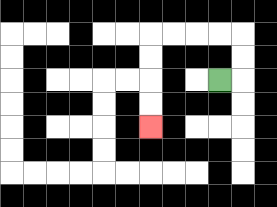{'start': '[9, 3]', 'end': '[6, 5]', 'path_directions': 'R,U,U,L,L,L,L,D,D,D,D', 'path_coordinates': '[[9, 3], [10, 3], [10, 2], [10, 1], [9, 1], [8, 1], [7, 1], [6, 1], [6, 2], [6, 3], [6, 4], [6, 5]]'}